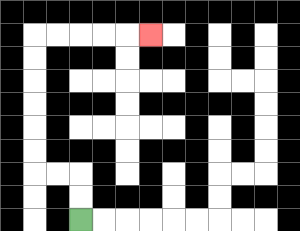{'start': '[3, 9]', 'end': '[6, 1]', 'path_directions': 'U,U,L,L,U,U,U,U,U,U,R,R,R,R,R', 'path_coordinates': '[[3, 9], [3, 8], [3, 7], [2, 7], [1, 7], [1, 6], [1, 5], [1, 4], [1, 3], [1, 2], [1, 1], [2, 1], [3, 1], [4, 1], [5, 1], [6, 1]]'}